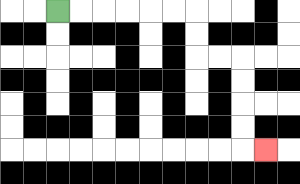{'start': '[2, 0]', 'end': '[11, 6]', 'path_directions': 'R,R,R,R,R,R,D,D,R,R,D,D,D,D,R', 'path_coordinates': '[[2, 0], [3, 0], [4, 0], [5, 0], [6, 0], [7, 0], [8, 0], [8, 1], [8, 2], [9, 2], [10, 2], [10, 3], [10, 4], [10, 5], [10, 6], [11, 6]]'}